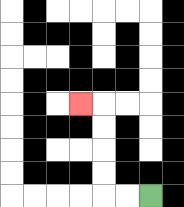{'start': '[6, 8]', 'end': '[3, 4]', 'path_directions': 'L,L,U,U,U,U,L', 'path_coordinates': '[[6, 8], [5, 8], [4, 8], [4, 7], [4, 6], [4, 5], [4, 4], [3, 4]]'}